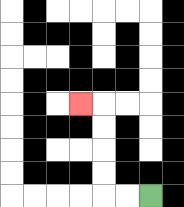{'start': '[6, 8]', 'end': '[3, 4]', 'path_directions': 'L,L,U,U,U,U,L', 'path_coordinates': '[[6, 8], [5, 8], [4, 8], [4, 7], [4, 6], [4, 5], [4, 4], [3, 4]]'}